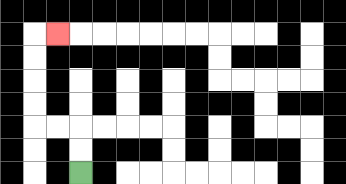{'start': '[3, 7]', 'end': '[2, 1]', 'path_directions': 'U,U,L,L,U,U,U,U,R', 'path_coordinates': '[[3, 7], [3, 6], [3, 5], [2, 5], [1, 5], [1, 4], [1, 3], [1, 2], [1, 1], [2, 1]]'}